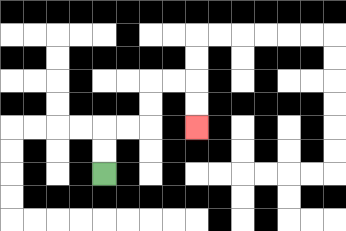{'start': '[4, 7]', 'end': '[8, 5]', 'path_directions': 'U,U,R,R,U,U,R,R,D,D', 'path_coordinates': '[[4, 7], [4, 6], [4, 5], [5, 5], [6, 5], [6, 4], [6, 3], [7, 3], [8, 3], [8, 4], [8, 5]]'}